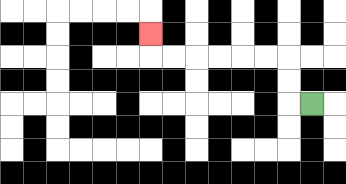{'start': '[13, 4]', 'end': '[6, 1]', 'path_directions': 'L,U,U,L,L,L,L,L,L,U', 'path_coordinates': '[[13, 4], [12, 4], [12, 3], [12, 2], [11, 2], [10, 2], [9, 2], [8, 2], [7, 2], [6, 2], [6, 1]]'}